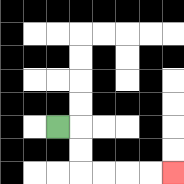{'start': '[2, 5]', 'end': '[7, 7]', 'path_directions': 'R,D,D,R,R,R,R', 'path_coordinates': '[[2, 5], [3, 5], [3, 6], [3, 7], [4, 7], [5, 7], [6, 7], [7, 7]]'}